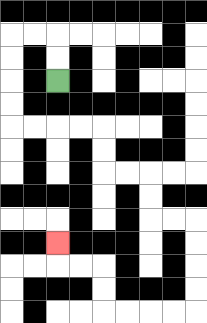{'start': '[2, 3]', 'end': '[2, 10]', 'path_directions': 'U,U,L,L,D,D,D,D,R,R,R,R,D,D,R,R,D,D,R,R,D,D,D,D,L,L,L,L,U,U,L,L,U', 'path_coordinates': '[[2, 3], [2, 2], [2, 1], [1, 1], [0, 1], [0, 2], [0, 3], [0, 4], [0, 5], [1, 5], [2, 5], [3, 5], [4, 5], [4, 6], [4, 7], [5, 7], [6, 7], [6, 8], [6, 9], [7, 9], [8, 9], [8, 10], [8, 11], [8, 12], [8, 13], [7, 13], [6, 13], [5, 13], [4, 13], [4, 12], [4, 11], [3, 11], [2, 11], [2, 10]]'}